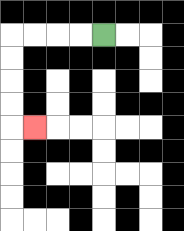{'start': '[4, 1]', 'end': '[1, 5]', 'path_directions': 'L,L,L,L,D,D,D,D,R', 'path_coordinates': '[[4, 1], [3, 1], [2, 1], [1, 1], [0, 1], [0, 2], [0, 3], [0, 4], [0, 5], [1, 5]]'}